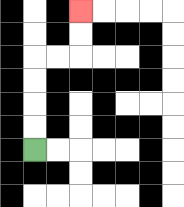{'start': '[1, 6]', 'end': '[3, 0]', 'path_directions': 'U,U,U,U,R,R,U,U', 'path_coordinates': '[[1, 6], [1, 5], [1, 4], [1, 3], [1, 2], [2, 2], [3, 2], [3, 1], [3, 0]]'}